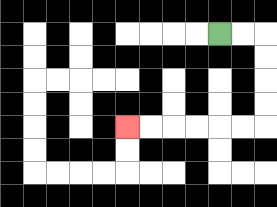{'start': '[9, 1]', 'end': '[5, 5]', 'path_directions': 'R,R,D,D,D,D,L,L,L,L,L,L', 'path_coordinates': '[[9, 1], [10, 1], [11, 1], [11, 2], [11, 3], [11, 4], [11, 5], [10, 5], [9, 5], [8, 5], [7, 5], [6, 5], [5, 5]]'}